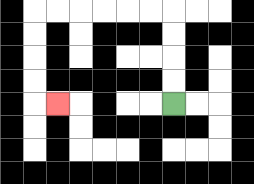{'start': '[7, 4]', 'end': '[2, 4]', 'path_directions': 'U,U,U,U,L,L,L,L,L,L,D,D,D,D,R', 'path_coordinates': '[[7, 4], [7, 3], [7, 2], [7, 1], [7, 0], [6, 0], [5, 0], [4, 0], [3, 0], [2, 0], [1, 0], [1, 1], [1, 2], [1, 3], [1, 4], [2, 4]]'}